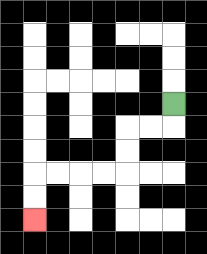{'start': '[7, 4]', 'end': '[1, 9]', 'path_directions': 'D,L,L,D,D,L,L,L,L,D,D', 'path_coordinates': '[[7, 4], [7, 5], [6, 5], [5, 5], [5, 6], [5, 7], [4, 7], [3, 7], [2, 7], [1, 7], [1, 8], [1, 9]]'}